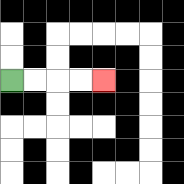{'start': '[0, 3]', 'end': '[4, 3]', 'path_directions': 'R,R,R,R', 'path_coordinates': '[[0, 3], [1, 3], [2, 3], [3, 3], [4, 3]]'}